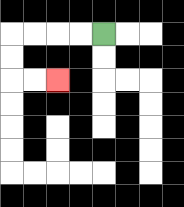{'start': '[4, 1]', 'end': '[2, 3]', 'path_directions': 'L,L,L,L,D,D,R,R', 'path_coordinates': '[[4, 1], [3, 1], [2, 1], [1, 1], [0, 1], [0, 2], [0, 3], [1, 3], [2, 3]]'}